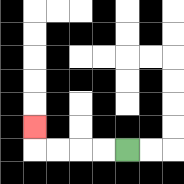{'start': '[5, 6]', 'end': '[1, 5]', 'path_directions': 'L,L,L,L,U', 'path_coordinates': '[[5, 6], [4, 6], [3, 6], [2, 6], [1, 6], [1, 5]]'}